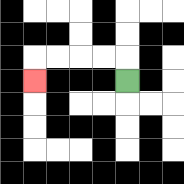{'start': '[5, 3]', 'end': '[1, 3]', 'path_directions': 'U,L,L,L,L,D', 'path_coordinates': '[[5, 3], [5, 2], [4, 2], [3, 2], [2, 2], [1, 2], [1, 3]]'}